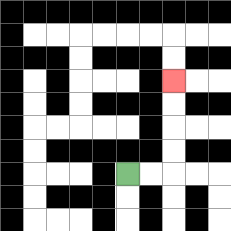{'start': '[5, 7]', 'end': '[7, 3]', 'path_directions': 'R,R,U,U,U,U', 'path_coordinates': '[[5, 7], [6, 7], [7, 7], [7, 6], [7, 5], [7, 4], [7, 3]]'}